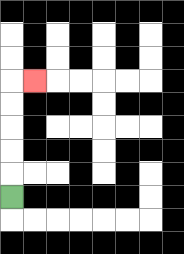{'start': '[0, 8]', 'end': '[1, 3]', 'path_directions': 'U,U,U,U,U,R', 'path_coordinates': '[[0, 8], [0, 7], [0, 6], [0, 5], [0, 4], [0, 3], [1, 3]]'}